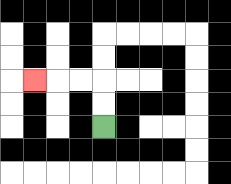{'start': '[4, 5]', 'end': '[1, 3]', 'path_directions': 'U,U,L,L,L', 'path_coordinates': '[[4, 5], [4, 4], [4, 3], [3, 3], [2, 3], [1, 3]]'}